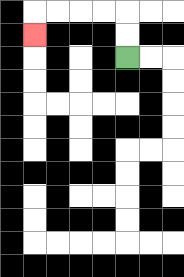{'start': '[5, 2]', 'end': '[1, 1]', 'path_directions': 'U,U,L,L,L,L,D', 'path_coordinates': '[[5, 2], [5, 1], [5, 0], [4, 0], [3, 0], [2, 0], [1, 0], [1, 1]]'}